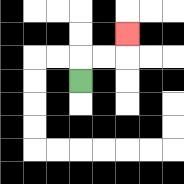{'start': '[3, 3]', 'end': '[5, 1]', 'path_directions': 'U,R,R,U', 'path_coordinates': '[[3, 3], [3, 2], [4, 2], [5, 2], [5, 1]]'}